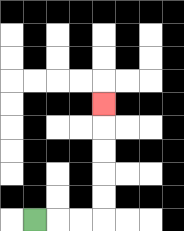{'start': '[1, 9]', 'end': '[4, 4]', 'path_directions': 'R,R,R,U,U,U,U,U', 'path_coordinates': '[[1, 9], [2, 9], [3, 9], [4, 9], [4, 8], [4, 7], [4, 6], [4, 5], [4, 4]]'}